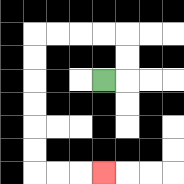{'start': '[4, 3]', 'end': '[4, 7]', 'path_directions': 'R,U,U,L,L,L,L,D,D,D,D,D,D,R,R,R', 'path_coordinates': '[[4, 3], [5, 3], [5, 2], [5, 1], [4, 1], [3, 1], [2, 1], [1, 1], [1, 2], [1, 3], [1, 4], [1, 5], [1, 6], [1, 7], [2, 7], [3, 7], [4, 7]]'}